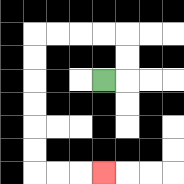{'start': '[4, 3]', 'end': '[4, 7]', 'path_directions': 'R,U,U,L,L,L,L,D,D,D,D,D,D,R,R,R', 'path_coordinates': '[[4, 3], [5, 3], [5, 2], [5, 1], [4, 1], [3, 1], [2, 1], [1, 1], [1, 2], [1, 3], [1, 4], [1, 5], [1, 6], [1, 7], [2, 7], [3, 7], [4, 7]]'}